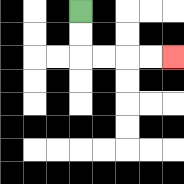{'start': '[3, 0]', 'end': '[7, 2]', 'path_directions': 'D,D,R,R,R,R', 'path_coordinates': '[[3, 0], [3, 1], [3, 2], [4, 2], [5, 2], [6, 2], [7, 2]]'}